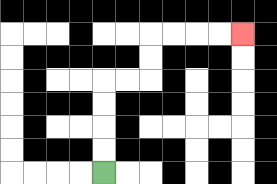{'start': '[4, 7]', 'end': '[10, 1]', 'path_directions': 'U,U,U,U,R,R,U,U,R,R,R,R', 'path_coordinates': '[[4, 7], [4, 6], [4, 5], [4, 4], [4, 3], [5, 3], [6, 3], [6, 2], [6, 1], [7, 1], [8, 1], [9, 1], [10, 1]]'}